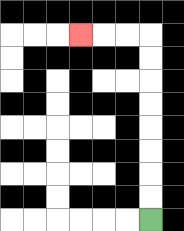{'start': '[6, 9]', 'end': '[3, 1]', 'path_directions': 'U,U,U,U,U,U,U,U,L,L,L', 'path_coordinates': '[[6, 9], [6, 8], [6, 7], [6, 6], [6, 5], [6, 4], [6, 3], [6, 2], [6, 1], [5, 1], [4, 1], [3, 1]]'}